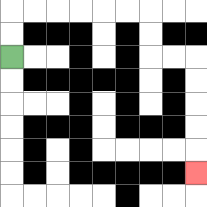{'start': '[0, 2]', 'end': '[8, 7]', 'path_directions': 'U,U,R,R,R,R,R,R,D,D,R,R,D,D,D,D,D', 'path_coordinates': '[[0, 2], [0, 1], [0, 0], [1, 0], [2, 0], [3, 0], [4, 0], [5, 0], [6, 0], [6, 1], [6, 2], [7, 2], [8, 2], [8, 3], [8, 4], [8, 5], [8, 6], [8, 7]]'}